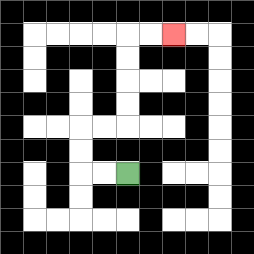{'start': '[5, 7]', 'end': '[7, 1]', 'path_directions': 'L,L,U,U,R,R,U,U,U,U,R,R', 'path_coordinates': '[[5, 7], [4, 7], [3, 7], [3, 6], [3, 5], [4, 5], [5, 5], [5, 4], [5, 3], [5, 2], [5, 1], [6, 1], [7, 1]]'}